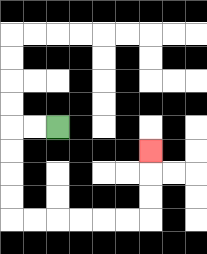{'start': '[2, 5]', 'end': '[6, 6]', 'path_directions': 'L,L,D,D,D,D,R,R,R,R,R,R,U,U,U', 'path_coordinates': '[[2, 5], [1, 5], [0, 5], [0, 6], [0, 7], [0, 8], [0, 9], [1, 9], [2, 9], [3, 9], [4, 9], [5, 9], [6, 9], [6, 8], [6, 7], [6, 6]]'}